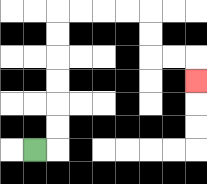{'start': '[1, 6]', 'end': '[8, 3]', 'path_directions': 'R,U,U,U,U,U,U,R,R,R,R,D,D,R,R,D', 'path_coordinates': '[[1, 6], [2, 6], [2, 5], [2, 4], [2, 3], [2, 2], [2, 1], [2, 0], [3, 0], [4, 0], [5, 0], [6, 0], [6, 1], [6, 2], [7, 2], [8, 2], [8, 3]]'}